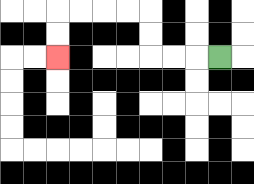{'start': '[9, 2]', 'end': '[2, 2]', 'path_directions': 'L,L,L,U,U,L,L,L,L,D,D', 'path_coordinates': '[[9, 2], [8, 2], [7, 2], [6, 2], [6, 1], [6, 0], [5, 0], [4, 0], [3, 0], [2, 0], [2, 1], [2, 2]]'}